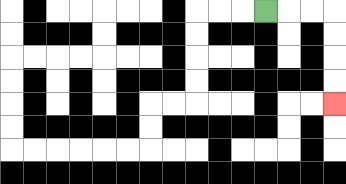{'start': '[11, 0]', 'end': '[14, 4]', 'path_directions': 'R,R,R,D,D,D,D', 'path_coordinates': '[[11, 0], [12, 0], [13, 0], [14, 0], [14, 1], [14, 2], [14, 3], [14, 4]]'}